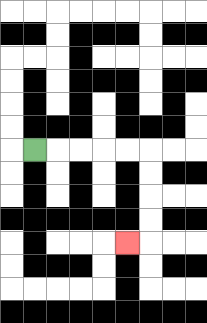{'start': '[1, 6]', 'end': '[5, 10]', 'path_directions': 'R,R,R,R,R,D,D,D,D,L', 'path_coordinates': '[[1, 6], [2, 6], [3, 6], [4, 6], [5, 6], [6, 6], [6, 7], [6, 8], [6, 9], [6, 10], [5, 10]]'}